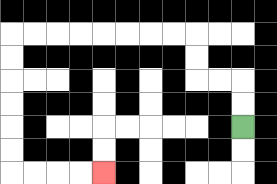{'start': '[10, 5]', 'end': '[4, 7]', 'path_directions': 'U,U,L,L,U,U,L,L,L,L,L,L,L,L,D,D,D,D,D,D,R,R,R,R', 'path_coordinates': '[[10, 5], [10, 4], [10, 3], [9, 3], [8, 3], [8, 2], [8, 1], [7, 1], [6, 1], [5, 1], [4, 1], [3, 1], [2, 1], [1, 1], [0, 1], [0, 2], [0, 3], [0, 4], [0, 5], [0, 6], [0, 7], [1, 7], [2, 7], [3, 7], [4, 7]]'}